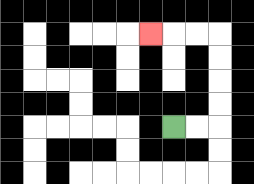{'start': '[7, 5]', 'end': '[6, 1]', 'path_directions': 'R,R,U,U,U,U,L,L,L', 'path_coordinates': '[[7, 5], [8, 5], [9, 5], [9, 4], [9, 3], [9, 2], [9, 1], [8, 1], [7, 1], [6, 1]]'}